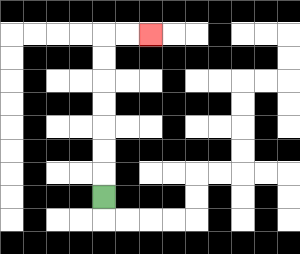{'start': '[4, 8]', 'end': '[6, 1]', 'path_directions': 'U,U,U,U,U,U,U,R,R', 'path_coordinates': '[[4, 8], [4, 7], [4, 6], [4, 5], [4, 4], [4, 3], [4, 2], [4, 1], [5, 1], [6, 1]]'}